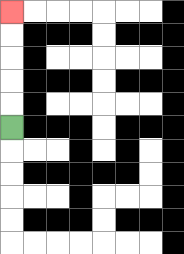{'start': '[0, 5]', 'end': '[0, 0]', 'path_directions': 'U,U,U,U,U', 'path_coordinates': '[[0, 5], [0, 4], [0, 3], [0, 2], [0, 1], [0, 0]]'}